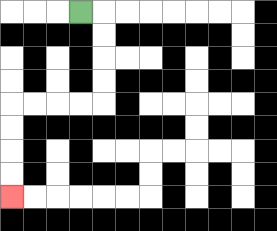{'start': '[3, 0]', 'end': '[0, 8]', 'path_directions': 'R,D,D,D,D,L,L,L,L,D,D,D,D', 'path_coordinates': '[[3, 0], [4, 0], [4, 1], [4, 2], [4, 3], [4, 4], [3, 4], [2, 4], [1, 4], [0, 4], [0, 5], [0, 6], [0, 7], [0, 8]]'}